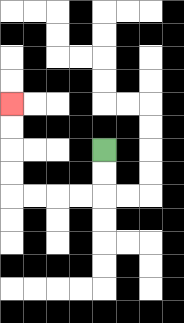{'start': '[4, 6]', 'end': '[0, 4]', 'path_directions': 'D,D,L,L,L,L,U,U,U,U', 'path_coordinates': '[[4, 6], [4, 7], [4, 8], [3, 8], [2, 8], [1, 8], [0, 8], [0, 7], [0, 6], [0, 5], [0, 4]]'}